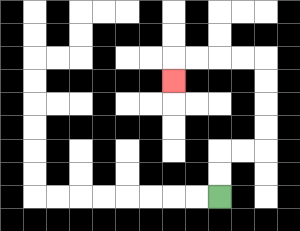{'start': '[9, 8]', 'end': '[7, 3]', 'path_directions': 'U,U,R,R,U,U,U,U,L,L,L,L,D', 'path_coordinates': '[[9, 8], [9, 7], [9, 6], [10, 6], [11, 6], [11, 5], [11, 4], [11, 3], [11, 2], [10, 2], [9, 2], [8, 2], [7, 2], [7, 3]]'}